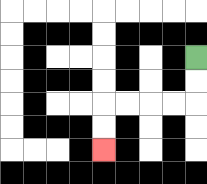{'start': '[8, 2]', 'end': '[4, 6]', 'path_directions': 'D,D,L,L,L,L,D,D', 'path_coordinates': '[[8, 2], [8, 3], [8, 4], [7, 4], [6, 4], [5, 4], [4, 4], [4, 5], [4, 6]]'}